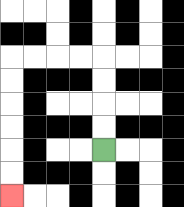{'start': '[4, 6]', 'end': '[0, 8]', 'path_directions': 'U,U,U,U,L,L,L,L,D,D,D,D,D,D', 'path_coordinates': '[[4, 6], [4, 5], [4, 4], [4, 3], [4, 2], [3, 2], [2, 2], [1, 2], [0, 2], [0, 3], [0, 4], [0, 5], [0, 6], [0, 7], [0, 8]]'}